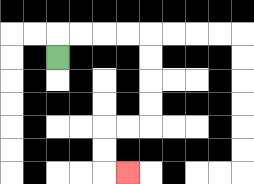{'start': '[2, 2]', 'end': '[5, 7]', 'path_directions': 'U,R,R,R,R,D,D,D,D,L,L,D,D,R', 'path_coordinates': '[[2, 2], [2, 1], [3, 1], [4, 1], [5, 1], [6, 1], [6, 2], [6, 3], [6, 4], [6, 5], [5, 5], [4, 5], [4, 6], [4, 7], [5, 7]]'}